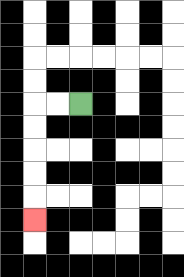{'start': '[3, 4]', 'end': '[1, 9]', 'path_directions': 'L,L,D,D,D,D,D', 'path_coordinates': '[[3, 4], [2, 4], [1, 4], [1, 5], [1, 6], [1, 7], [1, 8], [1, 9]]'}